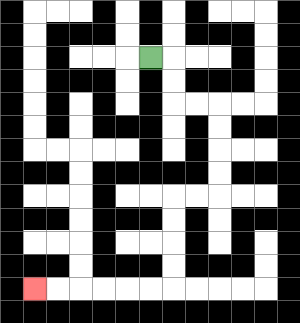{'start': '[6, 2]', 'end': '[1, 12]', 'path_directions': 'R,D,D,R,R,D,D,D,D,L,L,D,D,D,D,L,L,L,L,L,L', 'path_coordinates': '[[6, 2], [7, 2], [7, 3], [7, 4], [8, 4], [9, 4], [9, 5], [9, 6], [9, 7], [9, 8], [8, 8], [7, 8], [7, 9], [7, 10], [7, 11], [7, 12], [6, 12], [5, 12], [4, 12], [3, 12], [2, 12], [1, 12]]'}